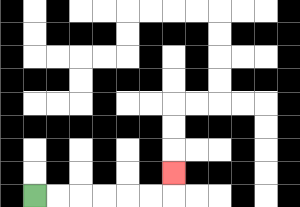{'start': '[1, 8]', 'end': '[7, 7]', 'path_directions': 'R,R,R,R,R,R,U', 'path_coordinates': '[[1, 8], [2, 8], [3, 8], [4, 8], [5, 8], [6, 8], [7, 8], [7, 7]]'}